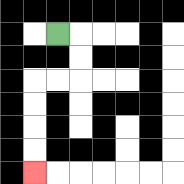{'start': '[2, 1]', 'end': '[1, 7]', 'path_directions': 'R,D,D,L,L,D,D,D,D', 'path_coordinates': '[[2, 1], [3, 1], [3, 2], [3, 3], [2, 3], [1, 3], [1, 4], [1, 5], [1, 6], [1, 7]]'}